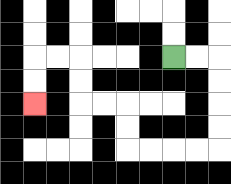{'start': '[7, 2]', 'end': '[1, 4]', 'path_directions': 'R,R,D,D,D,D,L,L,L,L,U,U,L,L,U,U,L,L,D,D', 'path_coordinates': '[[7, 2], [8, 2], [9, 2], [9, 3], [9, 4], [9, 5], [9, 6], [8, 6], [7, 6], [6, 6], [5, 6], [5, 5], [5, 4], [4, 4], [3, 4], [3, 3], [3, 2], [2, 2], [1, 2], [1, 3], [1, 4]]'}